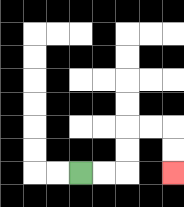{'start': '[3, 7]', 'end': '[7, 7]', 'path_directions': 'R,R,U,U,R,R,D,D', 'path_coordinates': '[[3, 7], [4, 7], [5, 7], [5, 6], [5, 5], [6, 5], [7, 5], [7, 6], [7, 7]]'}